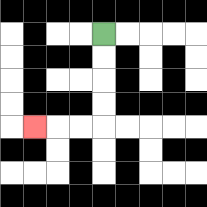{'start': '[4, 1]', 'end': '[1, 5]', 'path_directions': 'D,D,D,D,L,L,L', 'path_coordinates': '[[4, 1], [4, 2], [4, 3], [4, 4], [4, 5], [3, 5], [2, 5], [1, 5]]'}